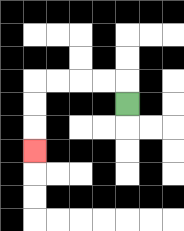{'start': '[5, 4]', 'end': '[1, 6]', 'path_directions': 'U,L,L,L,L,D,D,D', 'path_coordinates': '[[5, 4], [5, 3], [4, 3], [3, 3], [2, 3], [1, 3], [1, 4], [1, 5], [1, 6]]'}